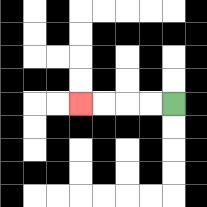{'start': '[7, 4]', 'end': '[3, 4]', 'path_directions': 'L,L,L,L', 'path_coordinates': '[[7, 4], [6, 4], [5, 4], [4, 4], [3, 4]]'}